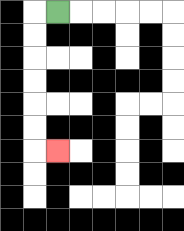{'start': '[2, 0]', 'end': '[2, 6]', 'path_directions': 'L,D,D,D,D,D,D,R', 'path_coordinates': '[[2, 0], [1, 0], [1, 1], [1, 2], [1, 3], [1, 4], [1, 5], [1, 6], [2, 6]]'}